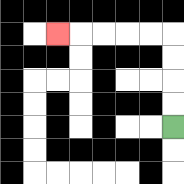{'start': '[7, 5]', 'end': '[2, 1]', 'path_directions': 'U,U,U,U,L,L,L,L,L', 'path_coordinates': '[[7, 5], [7, 4], [7, 3], [7, 2], [7, 1], [6, 1], [5, 1], [4, 1], [3, 1], [2, 1]]'}